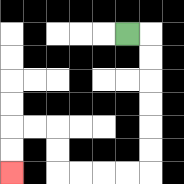{'start': '[5, 1]', 'end': '[0, 7]', 'path_directions': 'R,D,D,D,D,D,D,L,L,L,L,U,U,L,L,D,D', 'path_coordinates': '[[5, 1], [6, 1], [6, 2], [6, 3], [6, 4], [6, 5], [6, 6], [6, 7], [5, 7], [4, 7], [3, 7], [2, 7], [2, 6], [2, 5], [1, 5], [0, 5], [0, 6], [0, 7]]'}